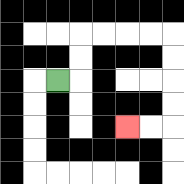{'start': '[2, 3]', 'end': '[5, 5]', 'path_directions': 'R,U,U,R,R,R,R,D,D,D,D,L,L', 'path_coordinates': '[[2, 3], [3, 3], [3, 2], [3, 1], [4, 1], [5, 1], [6, 1], [7, 1], [7, 2], [7, 3], [7, 4], [7, 5], [6, 5], [5, 5]]'}